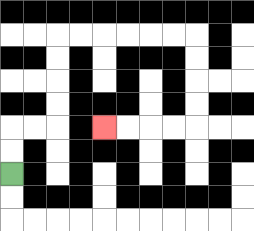{'start': '[0, 7]', 'end': '[4, 5]', 'path_directions': 'U,U,R,R,U,U,U,U,R,R,R,R,R,R,D,D,D,D,L,L,L,L', 'path_coordinates': '[[0, 7], [0, 6], [0, 5], [1, 5], [2, 5], [2, 4], [2, 3], [2, 2], [2, 1], [3, 1], [4, 1], [5, 1], [6, 1], [7, 1], [8, 1], [8, 2], [8, 3], [8, 4], [8, 5], [7, 5], [6, 5], [5, 5], [4, 5]]'}